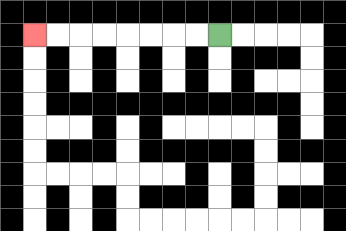{'start': '[9, 1]', 'end': '[1, 1]', 'path_directions': 'L,L,L,L,L,L,L,L', 'path_coordinates': '[[9, 1], [8, 1], [7, 1], [6, 1], [5, 1], [4, 1], [3, 1], [2, 1], [1, 1]]'}